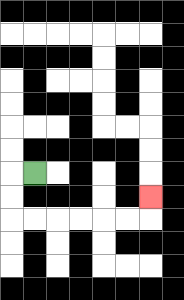{'start': '[1, 7]', 'end': '[6, 8]', 'path_directions': 'L,D,D,R,R,R,R,R,R,U', 'path_coordinates': '[[1, 7], [0, 7], [0, 8], [0, 9], [1, 9], [2, 9], [3, 9], [4, 9], [5, 9], [6, 9], [6, 8]]'}